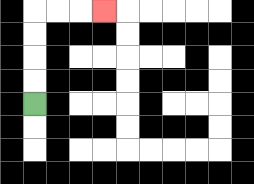{'start': '[1, 4]', 'end': '[4, 0]', 'path_directions': 'U,U,U,U,R,R,R', 'path_coordinates': '[[1, 4], [1, 3], [1, 2], [1, 1], [1, 0], [2, 0], [3, 0], [4, 0]]'}